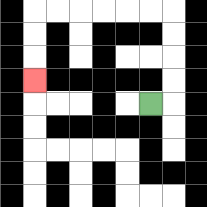{'start': '[6, 4]', 'end': '[1, 3]', 'path_directions': 'R,U,U,U,U,L,L,L,L,L,L,D,D,D', 'path_coordinates': '[[6, 4], [7, 4], [7, 3], [7, 2], [7, 1], [7, 0], [6, 0], [5, 0], [4, 0], [3, 0], [2, 0], [1, 0], [1, 1], [1, 2], [1, 3]]'}